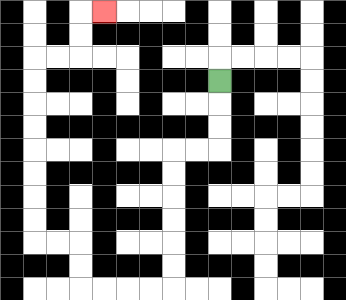{'start': '[9, 3]', 'end': '[4, 0]', 'path_directions': 'D,D,D,L,L,D,D,D,D,D,D,L,L,L,L,U,U,L,L,U,U,U,U,U,U,U,U,R,R,U,U,R', 'path_coordinates': '[[9, 3], [9, 4], [9, 5], [9, 6], [8, 6], [7, 6], [7, 7], [7, 8], [7, 9], [7, 10], [7, 11], [7, 12], [6, 12], [5, 12], [4, 12], [3, 12], [3, 11], [3, 10], [2, 10], [1, 10], [1, 9], [1, 8], [1, 7], [1, 6], [1, 5], [1, 4], [1, 3], [1, 2], [2, 2], [3, 2], [3, 1], [3, 0], [4, 0]]'}